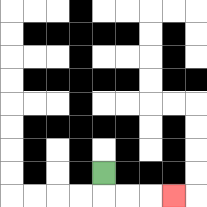{'start': '[4, 7]', 'end': '[7, 8]', 'path_directions': 'D,R,R,R', 'path_coordinates': '[[4, 7], [4, 8], [5, 8], [6, 8], [7, 8]]'}